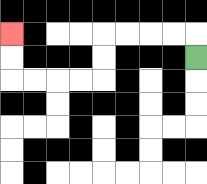{'start': '[8, 2]', 'end': '[0, 1]', 'path_directions': 'U,L,L,L,L,D,D,L,L,L,L,U,U', 'path_coordinates': '[[8, 2], [8, 1], [7, 1], [6, 1], [5, 1], [4, 1], [4, 2], [4, 3], [3, 3], [2, 3], [1, 3], [0, 3], [0, 2], [0, 1]]'}